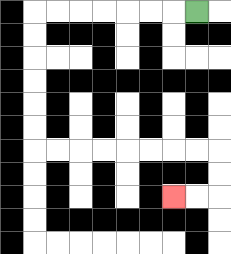{'start': '[8, 0]', 'end': '[7, 8]', 'path_directions': 'L,L,L,L,L,L,L,D,D,D,D,D,D,R,R,R,R,R,R,R,R,D,D,L,L', 'path_coordinates': '[[8, 0], [7, 0], [6, 0], [5, 0], [4, 0], [3, 0], [2, 0], [1, 0], [1, 1], [1, 2], [1, 3], [1, 4], [1, 5], [1, 6], [2, 6], [3, 6], [4, 6], [5, 6], [6, 6], [7, 6], [8, 6], [9, 6], [9, 7], [9, 8], [8, 8], [7, 8]]'}